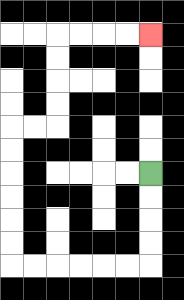{'start': '[6, 7]', 'end': '[6, 1]', 'path_directions': 'D,D,D,D,L,L,L,L,L,L,U,U,U,U,U,U,R,R,U,U,U,U,R,R,R,R', 'path_coordinates': '[[6, 7], [6, 8], [6, 9], [6, 10], [6, 11], [5, 11], [4, 11], [3, 11], [2, 11], [1, 11], [0, 11], [0, 10], [0, 9], [0, 8], [0, 7], [0, 6], [0, 5], [1, 5], [2, 5], [2, 4], [2, 3], [2, 2], [2, 1], [3, 1], [4, 1], [5, 1], [6, 1]]'}